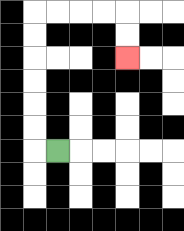{'start': '[2, 6]', 'end': '[5, 2]', 'path_directions': 'L,U,U,U,U,U,U,R,R,R,R,D,D', 'path_coordinates': '[[2, 6], [1, 6], [1, 5], [1, 4], [1, 3], [1, 2], [1, 1], [1, 0], [2, 0], [3, 0], [4, 0], [5, 0], [5, 1], [5, 2]]'}